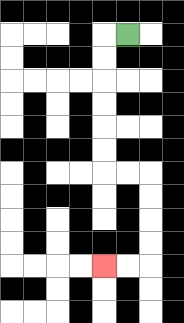{'start': '[5, 1]', 'end': '[4, 11]', 'path_directions': 'L,D,D,D,D,D,D,R,R,D,D,D,D,L,L', 'path_coordinates': '[[5, 1], [4, 1], [4, 2], [4, 3], [4, 4], [4, 5], [4, 6], [4, 7], [5, 7], [6, 7], [6, 8], [6, 9], [6, 10], [6, 11], [5, 11], [4, 11]]'}